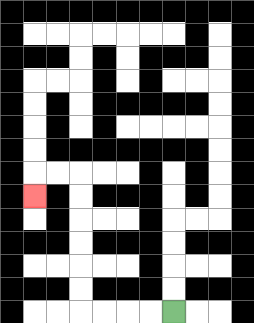{'start': '[7, 13]', 'end': '[1, 8]', 'path_directions': 'L,L,L,L,U,U,U,U,U,U,L,L,D', 'path_coordinates': '[[7, 13], [6, 13], [5, 13], [4, 13], [3, 13], [3, 12], [3, 11], [3, 10], [3, 9], [3, 8], [3, 7], [2, 7], [1, 7], [1, 8]]'}